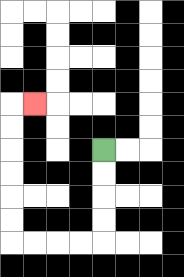{'start': '[4, 6]', 'end': '[1, 4]', 'path_directions': 'D,D,D,D,L,L,L,L,U,U,U,U,U,U,R', 'path_coordinates': '[[4, 6], [4, 7], [4, 8], [4, 9], [4, 10], [3, 10], [2, 10], [1, 10], [0, 10], [0, 9], [0, 8], [0, 7], [0, 6], [0, 5], [0, 4], [1, 4]]'}